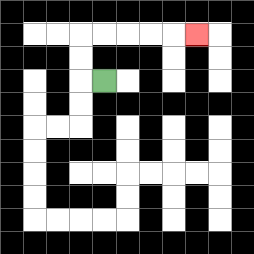{'start': '[4, 3]', 'end': '[8, 1]', 'path_directions': 'L,U,U,R,R,R,R,R', 'path_coordinates': '[[4, 3], [3, 3], [3, 2], [3, 1], [4, 1], [5, 1], [6, 1], [7, 1], [8, 1]]'}